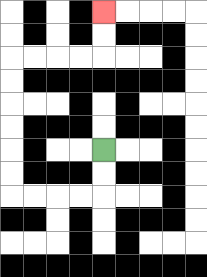{'start': '[4, 6]', 'end': '[4, 0]', 'path_directions': 'D,D,L,L,L,L,U,U,U,U,U,U,R,R,R,R,U,U', 'path_coordinates': '[[4, 6], [4, 7], [4, 8], [3, 8], [2, 8], [1, 8], [0, 8], [0, 7], [0, 6], [0, 5], [0, 4], [0, 3], [0, 2], [1, 2], [2, 2], [3, 2], [4, 2], [4, 1], [4, 0]]'}